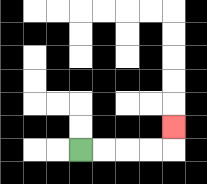{'start': '[3, 6]', 'end': '[7, 5]', 'path_directions': 'R,R,R,R,U', 'path_coordinates': '[[3, 6], [4, 6], [5, 6], [6, 6], [7, 6], [7, 5]]'}